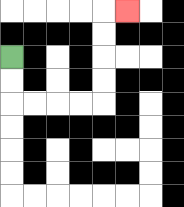{'start': '[0, 2]', 'end': '[5, 0]', 'path_directions': 'D,D,R,R,R,R,U,U,U,U,R', 'path_coordinates': '[[0, 2], [0, 3], [0, 4], [1, 4], [2, 4], [3, 4], [4, 4], [4, 3], [4, 2], [4, 1], [4, 0], [5, 0]]'}